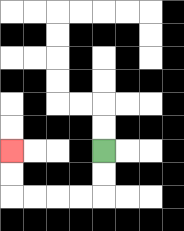{'start': '[4, 6]', 'end': '[0, 6]', 'path_directions': 'D,D,L,L,L,L,U,U', 'path_coordinates': '[[4, 6], [4, 7], [4, 8], [3, 8], [2, 8], [1, 8], [0, 8], [0, 7], [0, 6]]'}